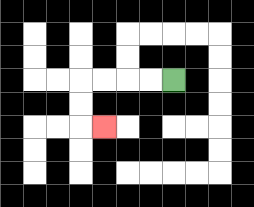{'start': '[7, 3]', 'end': '[4, 5]', 'path_directions': 'L,L,L,L,D,D,R', 'path_coordinates': '[[7, 3], [6, 3], [5, 3], [4, 3], [3, 3], [3, 4], [3, 5], [4, 5]]'}